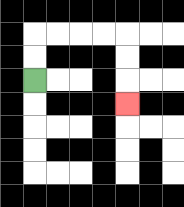{'start': '[1, 3]', 'end': '[5, 4]', 'path_directions': 'U,U,R,R,R,R,D,D,D', 'path_coordinates': '[[1, 3], [1, 2], [1, 1], [2, 1], [3, 1], [4, 1], [5, 1], [5, 2], [5, 3], [5, 4]]'}